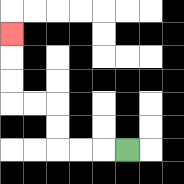{'start': '[5, 6]', 'end': '[0, 1]', 'path_directions': 'L,L,L,U,U,L,L,U,U,U', 'path_coordinates': '[[5, 6], [4, 6], [3, 6], [2, 6], [2, 5], [2, 4], [1, 4], [0, 4], [0, 3], [0, 2], [0, 1]]'}